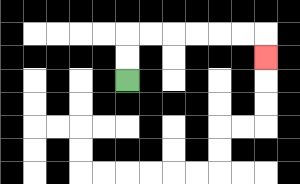{'start': '[5, 3]', 'end': '[11, 2]', 'path_directions': 'U,U,R,R,R,R,R,R,D', 'path_coordinates': '[[5, 3], [5, 2], [5, 1], [6, 1], [7, 1], [8, 1], [9, 1], [10, 1], [11, 1], [11, 2]]'}